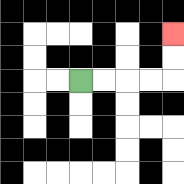{'start': '[3, 3]', 'end': '[7, 1]', 'path_directions': 'R,R,R,R,U,U', 'path_coordinates': '[[3, 3], [4, 3], [5, 3], [6, 3], [7, 3], [7, 2], [7, 1]]'}